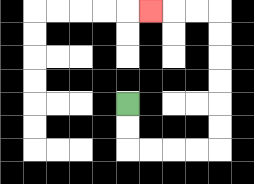{'start': '[5, 4]', 'end': '[6, 0]', 'path_directions': 'D,D,R,R,R,R,U,U,U,U,U,U,L,L,L', 'path_coordinates': '[[5, 4], [5, 5], [5, 6], [6, 6], [7, 6], [8, 6], [9, 6], [9, 5], [9, 4], [9, 3], [9, 2], [9, 1], [9, 0], [8, 0], [7, 0], [6, 0]]'}